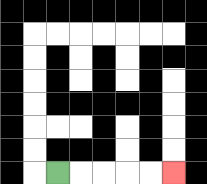{'start': '[2, 7]', 'end': '[7, 7]', 'path_directions': 'R,R,R,R,R', 'path_coordinates': '[[2, 7], [3, 7], [4, 7], [5, 7], [6, 7], [7, 7]]'}